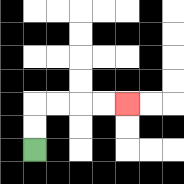{'start': '[1, 6]', 'end': '[5, 4]', 'path_directions': 'U,U,R,R,R,R', 'path_coordinates': '[[1, 6], [1, 5], [1, 4], [2, 4], [3, 4], [4, 4], [5, 4]]'}